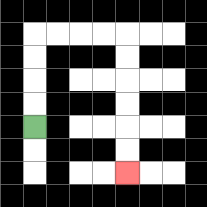{'start': '[1, 5]', 'end': '[5, 7]', 'path_directions': 'U,U,U,U,R,R,R,R,D,D,D,D,D,D', 'path_coordinates': '[[1, 5], [1, 4], [1, 3], [1, 2], [1, 1], [2, 1], [3, 1], [4, 1], [5, 1], [5, 2], [5, 3], [5, 4], [5, 5], [5, 6], [5, 7]]'}